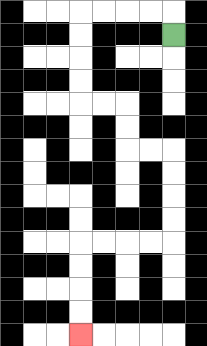{'start': '[7, 1]', 'end': '[3, 14]', 'path_directions': 'U,L,L,L,L,D,D,D,D,R,R,D,D,R,R,D,D,D,D,L,L,L,L,D,D,D,D', 'path_coordinates': '[[7, 1], [7, 0], [6, 0], [5, 0], [4, 0], [3, 0], [3, 1], [3, 2], [3, 3], [3, 4], [4, 4], [5, 4], [5, 5], [5, 6], [6, 6], [7, 6], [7, 7], [7, 8], [7, 9], [7, 10], [6, 10], [5, 10], [4, 10], [3, 10], [3, 11], [3, 12], [3, 13], [3, 14]]'}